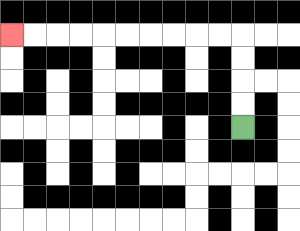{'start': '[10, 5]', 'end': '[0, 1]', 'path_directions': 'U,U,U,U,L,L,L,L,L,L,L,L,L,L', 'path_coordinates': '[[10, 5], [10, 4], [10, 3], [10, 2], [10, 1], [9, 1], [8, 1], [7, 1], [6, 1], [5, 1], [4, 1], [3, 1], [2, 1], [1, 1], [0, 1]]'}